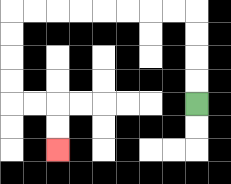{'start': '[8, 4]', 'end': '[2, 6]', 'path_directions': 'U,U,U,U,L,L,L,L,L,L,L,L,D,D,D,D,R,R,D,D', 'path_coordinates': '[[8, 4], [8, 3], [8, 2], [8, 1], [8, 0], [7, 0], [6, 0], [5, 0], [4, 0], [3, 0], [2, 0], [1, 0], [0, 0], [0, 1], [0, 2], [0, 3], [0, 4], [1, 4], [2, 4], [2, 5], [2, 6]]'}